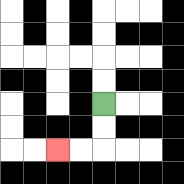{'start': '[4, 4]', 'end': '[2, 6]', 'path_directions': 'D,D,L,L', 'path_coordinates': '[[4, 4], [4, 5], [4, 6], [3, 6], [2, 6]]'}